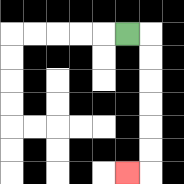{'start': '[5, 1]', 'end': '[5, 7]', 'path_directions': 'R,D,D,D,D,D,D,L', 'path_coordinates': '[[5, 1], [6, 1], [6, 2], [6, 3], [6, 4], [6, 5], [6, 6], [6, 7], [5, 7]]'}